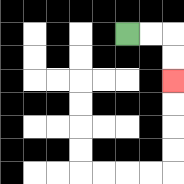{'start': '[5, 1]', 'end': '[7, 3]', 'path_directions': 'R,R,D,D', 'path_coordinates': '[[5, 1], [6, 1], [7, 1], [7, 2], [7, 3]]'}